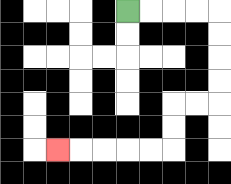{'start': '[5, 0]', 'end': '[2, 6]', 'path_directions': 'R,R,R,R,D,D,D,D,L,L,D,D,L,L,L,L,L', 'path_coordinates': '[[5, 0], [6, 0], [7, 0], [8, 0], [9, 0], [9, 1], [9, 2], [9, 3], [9, 4], [8, 4], [7, 4], [7, 5], [7, 6], [6, 6], [5, 6], [4, 6], [3, 6], [2, 6]]'}